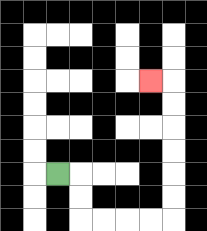{'start': '[2, 7]', 'end': '[6, 3]', 'path_directions': 'R,D,D,R,R,R,R,U,U,U,U,U,U,L', 'path_coordinates': '[[2, 7], [3, 7], [3, 8], [3, 9], [4, 9], [5, 9], [6, 9], [7, 9], [7, 8], [7, 7], [7, 6], [7, 5], [7, 4], [7, 3], [6, 3]]'}